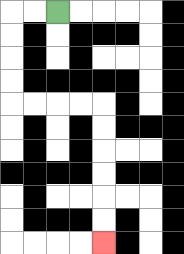{'start': '[2, 0]', 'end': '[4, 10]', 'path_directions': 'L,L,D,D,D,D,R,R,R,R,D,D,D,D,D,D', 'path_coordinates': '[[2, 0], [1, 0], [0, 0], [0, 1], [0, 2], [0, 3], [0, 4], [1, 4], [2, 4], [3, 4], [4, 4], [4, 5], [4, 6], [4, 7], [4, 8], [4, 9], [4, 10]]'}